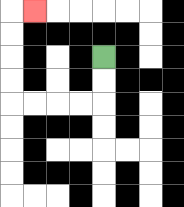{'start': '[4, 2]', 'end': '[1, 0]', 'path_directions': 'D,D,L,L,L,L,U,U,U,U,R', 'path_coordinates': '[[4, 2], [4, 3], [4, 4], [3, 4], [2, 4], [1, 4], [0, 4], [0, 3], [0, 2], [0, 1], [0, 0], [1, 0]]'}